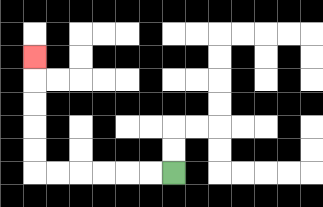{'start': '[7, 7]', 'end': '[1, 2]', 'path_directions': 'L,L,L,L,L,L,U,U,U,U,U', 'path_coordinates': '[[7, 7], [6, 7], [5, 7], [4, 7], [3, 7], [2, 7], [1, 7], [1, 6], [1, 5], [1, 4], [1, 3], [1, 2]]'}